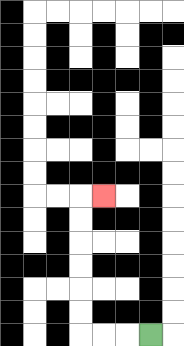{'start': '[6, 14]', 'end': '[4, 8]', 'path_directions': 'L,L,L,U,U,U,U,U,U,R', 'path_coordinates': '[[6, 14], [5, 14], [4, 14], [3, 14], [3, 13], [3, 12], [3, 11], [3, 10], [3, 9], [3, 8], [4, 8]]'}